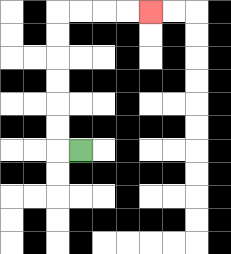{'start': '[3, 6]', 'end': '[6, 0]', 'path_directions': 'L,U,U,U,U,U,U,R,R,R,R', 'path_coordinates': '[[3, 6], [2, 6], [2, 5], [2, 4], [2, 3], [2, 2], [2, 1], [2, 0], [3, 0], [4, 0], [5, 0], [6, 0]]'}